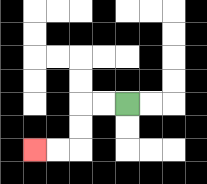{'start': '[5, 4]', 'end': '[1, 6]', 'path_directions': 'L,L,D,D,L,L', 'path_coordinates': '[[5, 4], [4, 4], [3, 4], [3, 5], [3, 6], [2, 6], [1, 6]]'}